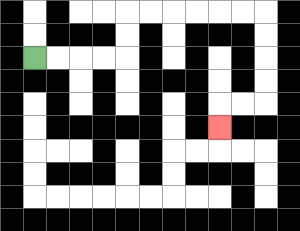{'start': '[1, 2]', 'end': '[9, 5]', 'path_directions': 'R,R,R,R,U,U,R,R,R,R,R,R,D,D,D,D,L,L,D', 'path_coordinates': '[[1, 2], [2, 2], [3, 2], [4, 2], [5, 2], [5, 1], [5, 0], [6, 0], [7, 0], [8, 0], [9, 0], [10, 0], [11, 0], [11, 1], [11, 2], [11, 3], [11, 4], [10, 4], [9, 4], [9, 5]]'}